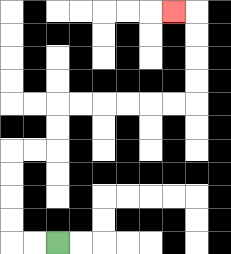{'start': '[2, 10]', 'end': '[7, 0]', 'path_directions': 'L,L,U,U,U,U,R,R,U,U,R,R,R,R,R,R,U,U,U,U,L', 'path_coordinates': '[[2, 10], [1, 10], [0, 10], [0, 9], [0, 8], [0, 7], [0, 6], [1, 6], [2, 6], [2, 5], [2, 4], [3, 4], [4, 4], [5, 4], [6, 4], [7, 4], [8, 4], [8, 3], [8, 2], [8, 1], [8, 0], [7, 0]]'}